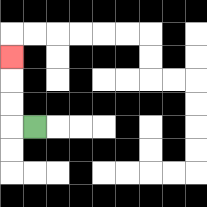{'start': '[1, 5]', 'end': '[0, 2]', 'path_directions': 'L,U,U,U', 'path_coordinates': '[[1, 5], [0, 5], [0, 4], [0, 3], [0, 2]]'}